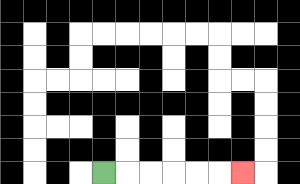{'start': '[4, 7]', 'end': '[10, 7]', 'path_directions': 'R,R,R,R,R,R', 'path_coordinates': '[[4, 7], [5, 7], [6, 7], [7, 7], [8, 7], [9, 7], [10, 7]]'}